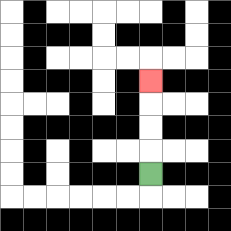{'start': '[6, 7]', 'end': '[6, 3]', 'path_directions': 'U,U,U,U', 'path_coordinates': '[[6, 7], [6, 6], [6, 5], [6, 4], [6, 3]]'}